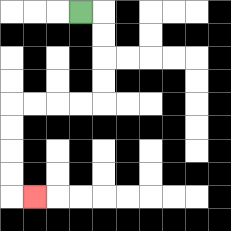{'start': '[3, 0]', 'end': '[1, 8]', 'path_directions': 'R,D,D,D,D,L,L,L,L,D,D,D,D,R', 'path_coordinates': '[[3, 0], [4, 0], [4, 1], [4, 2], [4, 3], [4, 4], [3, 4], [2, 4], [1, 4], [0, 4], [0, 5], [0, 6], [0, 7], [0, 8], [1, 8]]'}